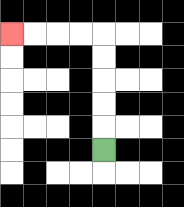{'start': '[4, 6]', 'end': '[0, 1]', 'path_directions': 'U,U,U,U,U,L,L,L,L', 'path_coordinates': '[[4, 6], [4, 5], [4, 4], [4, 3], [4, 2], [4, 1], [3, 1], [2, 1], [1, 1], [0, 1]]'}